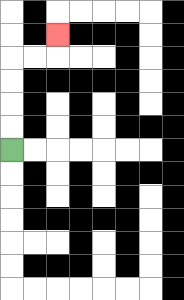{'start': '[0, 6]', 'end': '[2, 1]', 'path_directions': 'U,U,U,U,R,R,U', 'path_coordinates': '[[0, 6], [0, 5], [0, 4], [0, 3], [0, 2], [1, 2], [2, 2], [2, 1]]'}